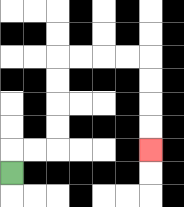{'start': '[0, 7]', 'end': '[6, 6]', 'path_directions': 'U,R,R,U,U,U,U,R,R,R,R,D,D,D,D', 'path_coordinates': '[[0, 7], [0, 6], [1, 6], [2, 6], [2, 5], [2, 4], [2, 3], [2, 2], [3, 2], [4, 2], [5, 2], [6, 2], [6, 3], [6, 4], [6, 5], [6, 6]]'}